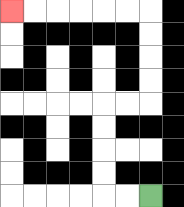{'start': '[6, 8]', 'end': '[0, 0]', 'path_directions': 'L,L,U,U,U,U,R,R,U,U,U,U,L,L,L,L,L,L', 'path_coordinates': '[[6, 8], [5, 8], [4, 8], [4, 7], [4, 6], [4, 5], [4, 4], [5, 4], [6, 4], [6, 3], [6, 2], [6, 1], [6, 0], [5, 0], [4, 0], [3, 0], [2, 0], [1, 0], [0, 0]]'}